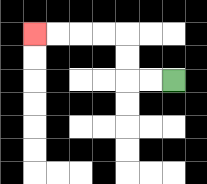{'start': '[7, 3]', 'end': '[1, 1]', 'path_directions': 'L,L,U,U,L,L,L,L', 'path_coordinates': '[[7, 3], [6, 3], [5, 3], [5, 2], [5, 1], [4, 1], [3, 1], [2, 1], [1, 1]]'}